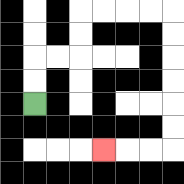{'start': '[1, 4]', 'end': '[4, 6]', 'path_directions': 'U,U,R,R,U,U,R,R,R,R,D,D,D,D,D,D,L,L,L', 'path_coordinates': '[[1, 4], [1, 3], [1, 2], [2, 2], [3, 2], [3, 1], [3, 0], [4, 0], [5, 0], [6, 0], [7, 0], [7, 1], [7, 2], [7, 3], [7, 4], [7, 5], [7, 6], [6, 6], [5, 6], [4, 6]]'}